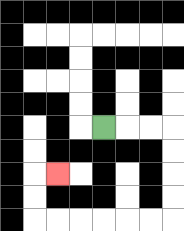{'start': '[4, 5]', 'end': '[2, 7]', 'path_directions': 'R,R,R,D,D,D,D,L,L,L,L,L,L,U,U,R', 'path_coordinates': '[[4, 5], [5, 5], [6, 5], [7, 5], [7, 6], [7, 7], [7, 8], [7, 9], [6, 9], [5, 9], [4, 9], [3, 9], [2, 9], [1, 9], [1, 8], [1, 7], [2, 7]]'}